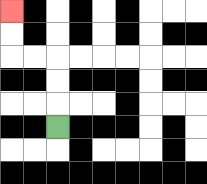{'start': '[2, 5]', 'end': '[0, 0]', 'path_directions': 'U,U,U,L,L,U,U', 'path_coordinates': '[[2, 5], [2, 4], [2, 3], [2, 2], [1, 2], [0, 2], [0, 1], [0, 0]]'}